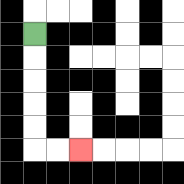{'start': '[1, 1]', 'end': '[3, 6]', 'path_directions': 'D,D,D,D,D,R,R', 'path_coordinates': '[[1, 1], [1, 2], [1, 3], [1, 4], [1, 5], [1, 6], [2, 6], [3, 6]]'}